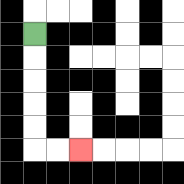{'start': '[1, 1]', 'end': '[3, 6]', 'path_directions': 'D,D,D,D,D,R,R', 'path_coordinates': '[[1, 1], [1, 2], [1, 3], [1, 4], [1, 5], [1, 6], [2, 6], [3, 6]]'}